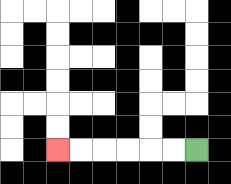{'start': '[8, 6]', 'end': '[2, 6]', 'path_directions': 'L,L,L,L,L,L', 'path_coordinates': '[[8, 6], [7, 6], [6, 6], [5, 6], [4, 6], [3, 6], [2, 6]]'}